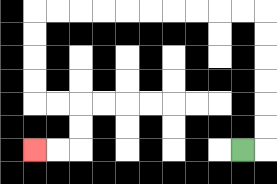{'start': '[10, 6]', 'end': '[1, 6]', 'path_directions': 'R,U,U,U,U,U,U,L,L,L,L,L,L,L,L,L,L,D,D,D,D,R,R,D,D,L,L', 'path_coordinates': '[[10, 6], [11, 6], [11, 5], [11, 4], [11, 3], [11, 2], [11, 1], [11, 0], [10, 0], [9, 0], [8, 0], [7, 0], [6, 0], [5, 0], [4, 0], [3, 0], [2, 0], [1, 0], [1, 1], [1, 2], [1, 3], [1, 4], [2, 4], [3, 4], [3, 5], [3, 6], [2, 6], [1, 6]]'}